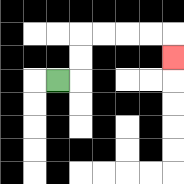{'start': '[2, 3]', 'end': '[7, 2]', 'path_directions': 'R,U,U,R,R,R,R,D', 'path_coordinates': '[[2, 3], [3, 3], [3, 2], [3, 1], [4, 1], [5, 1], [6, 1], [7, 1], [7, 2]]'}